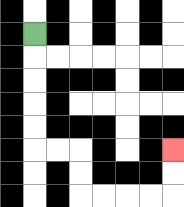{'start': '[1, 1]', 'end': '[7, 6]', 'path_directions': 'D,D,D,D,D,R,R,D,D,R,R,R,R,U,U', 'path_coordinates': '[[1, 1], [1, 2], [1, 3], [1, 4], [1, 5], [1, 6], [2, 6], [3, 6], [3, 7], [3, 8], [4, 8], [5, 8], [6, 8], [7, 8], [7, 7], [7, 6]]'}